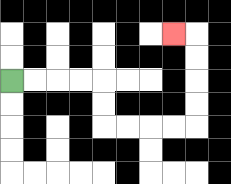{'start': '[0, 3]', 'end': '[7, 1]', 'path_directions': 'R,R,R,R,D,D,R,R,R,R,U,U,U,U,L', 'path_coordinates': '[[0, 3], [1, 3], [2, 3], [3, 3], [4, 3], [4, 4], [4, 5], [5, 5], [6, 5], [7, 5], [8, 5], [8, 4], [8, 3], [8, 2], [8, 1], [7, 1]]'}